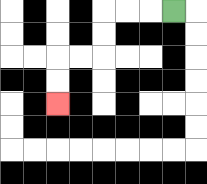{'start': '[7, 0]', 'end': '[2, 4]', 'path_directions': 'L,L,L,D,D,L,L,D,D', 'path_coordinates': '[[7, 0], [6, 0], [5, 0], [4, 0], [4, 1], [4, 2], [3, 2], [2, 2], [2, 3], [2, 4]]'}